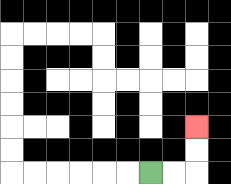{'start': '[6, 7]', 'end': '[8, 5]', 'path_directions': 'R,R,U,U', 'path_coordinates': '[[6, 7], [7, 7], [8, 7], [8, 6], [8, 5]]'}